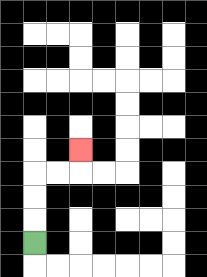{'start': '[1, 10]', 'end': '[3, 6]', 'path_directions': 'U,U,U,R,R,U', 'path_coordinates': '[[1, 10], [1, 9], [1, 8], [1, 7], [2, 7], [3, 7], [3, 6]]'}